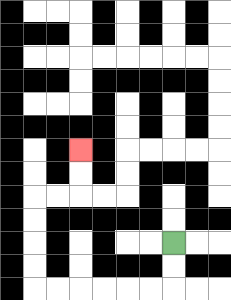{'start': '[7, 10]', 'end': '[3, 6]', 'path_directions': 'D,D,L,L,L,L,L,L,U,U,U,U,R,R,U,U', 'path_coordinates': '[[7, 10], [7, 11], [7, 12], [6, 12], [5, 12], [4, 12], [3, 12], [2, 12], [1, 12], [1, 11], [1, 10], [1, 9], [1, 8], [2, 8], [3, 8], [3, 7], [3, 6]]'}